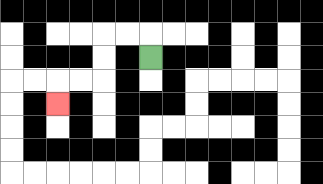{'start': '[6, 2]', 'end': '[2, 4]', 'path_directions': 'U,L,L,D,D,L,L,D', 'path_coordinates': '[[6, 2], [6, 1], [5, 1], [4, 1], [4, 2], [4, 3], [3, 3], [2, 3], [2, 4]]'}